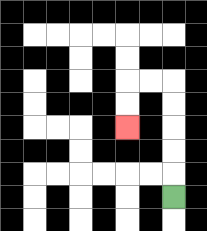{'start': '[7, 8]', 'end': '[5, 5]', 'path_directions': 'U,U,U,U,U,L,L,D,D', 'path_coordinates': '[[7, 8], [7, 7], [7, 6], [7, 5], [7, 4], [7, 3], [6, 3], [5, 3], [5, 4], [5, 5]]'}